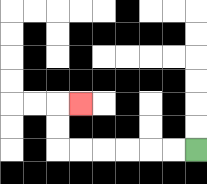{'start': '[8, 6]', 'end': '[3, 4]', 'path_directions': 'L,L,L,L,L,L,U,U,R', 'path_coordinates': '[[8, 6], [7, 6], [6, 6], [5, 6], [4, 6], [3, 6], [2, 6], [2, 5], [2, 4], [3, 4]]'}